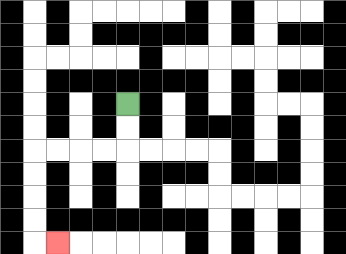{'start': '[5, 4]', 'end': '[2, 10]', 'path_directions': 'D,D,L,L,L,L,D,D,D,D,R', 'path_coordinates': '[[5, 4], [5, 5], [5, 6], [4, 6], [3, 6], [2, 6], [1, 6], [1, 7], [1, 8], [1, 9], [1, 10], [2, 10]]'}